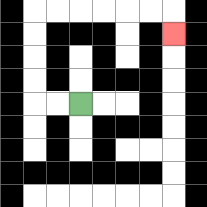{'start': '[3, 4]', 'end': '[7, 1]', 'path_directions': 'L,L,U,U,U,U,R,R,R,R,R,R,D', 'path_coordinates': '[[3, 4], [2, 4], [1, 4], [1, 3], [1, 2], [1, 1], [1, 0], [2, 0], [3, 0], [4, 0], [5, 0], [6, 0], [7, 0], [7, 1]]'}